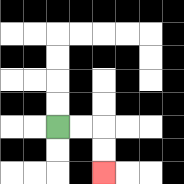{'start': '[2, 5]', 'end': '[4, 7]', 'path_directions': 'R,R,D,D', 'path_coordinates': '[[2, 5], [3, 5], [4, 5], [4, 6], [4, 7]]'}